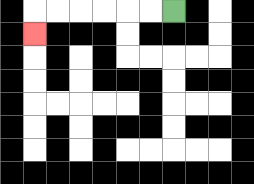{'start': '[7, 0]', 'end': '[1, 1]', 'path_directions': 'L,L,L,L,L,L,D', 'path_coordinates': '[[7, 0], [6, 0], [5, 0], [4, 0], [3, 0], [2, 0], [1, 0], [1, 1]]'}